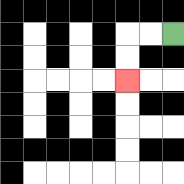{'start': '[7, 1]', 'end': '[5, 3]', 'path_directions': 'L,L,D,D', 'path_coordinates': '[[7, 1], [6, 1], [5, 1], [5, 2], [5, 3]]'}